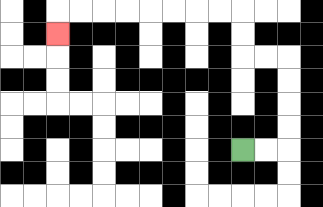{'start': '[10, 6]', 'end': '[2, 1]', 'path_directions': 'R,R,U,U,U,U,L,L,U,U,L,L,L,L,L,L,L,L,D', 'path_coordinates': '[[10, 6], [11, 6], [12, 6], [12, 5], [12, 4], [12, 3], [12, 2], [11, 2], [10, 2], [10, 1], [10, 0], [9, 0], [8, 0], [7, 0], [6, 0], [5, 0], [4, 0], [3, 0], [2, 0], [2, 1]]'}